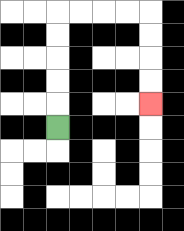{'start': '[2, 5]', 'end': '[6, 4]', 'path_directions': 'U,U,U,U,U,R,R,R,R,D,D,D,D', 'path_coordinates': '[[2, 5], [2, 4], [2, 3], [2, 2], [2, 1], [2, 0], [3, 0], [4, 0], [5, 0], [6, 0], [6, 1], [6, 2], [6, 3], [6, 4]]'}